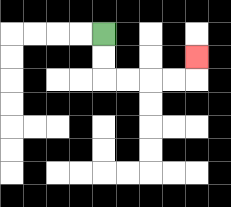{'start': '[4, 1]', 'end': '[8, 2]', 'path_directions': 'D,D,R,R,R,R,U', 'path_coordinates': '[[4, 1], [4, 2], [4, 3], [5, 3], [6, 3], [7, 3], [8, 3], [8, 2]]'}